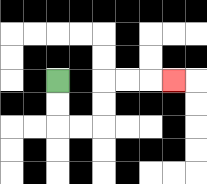{'start': '[2, 3]', 'end': '[7, 3]', 'path_directions': 'D,D,R,R,U,U,R,R,R', 'path_coordinates': '[[2, 3], [2, 4], [2, 5], [3, 5], [4, 5], [4, 4], [4, 3], [5, 3], [6, 3], [7, 3]]'}